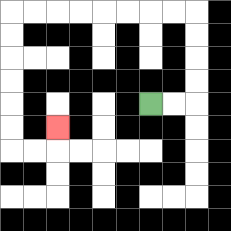{'start': '[6, 4]', 'end': '[2, 5]', 'path_directions': 'R,R,U,U,U,U,L,L,L,L,L,L,L,L,D,D,D,D,D,D,R,R,U', 'path_coordinates': '[[6, 4], [7, 4], [8, 4], [8, 3], [8, 2], [8, 1], [8, 0], [7, 0], [6, 0], [5, 0], [4, 0], [3, 0], [2, 0], [1, 0], [0, 0], [0, 1], [0, 2], [0, 3], [0, 4], [0, 5], [0, 6], [1, 6], [2, 6], [2, 5]]'}